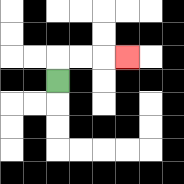{'start': '[2, 3]', 'end': '[5, 2]', 'path_directions': 'U,R,R,R', 'path_coordinates': '[[2, 3], [2, 2], [3, 2], [4, 2], [5, 2]]'}